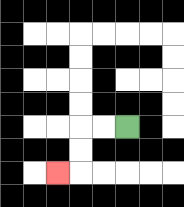{'start': '[5, 5]', 'end': '[2, 7]', 'path_directions': 'L,L,D,D,L', 'path_coordinates': '[[5, 5], [4, 5], [3, 5], [3, 6], [3, 7], [2, 7]]'}